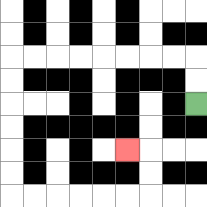{'start': '[8, 4]', 'end': '[5, 6]', 'path_directions': 'U,U,L,L,L,L,L,L,L,L,D,D,D,D,D,D,R,R,R,R,R,R,U,U,L', 'path_coordinates': '[[8, 4], [8, 3], [8, 2], [7, 2], [6, 2], [5, 2], [4, 2], [3, 2], [2, 2], [1, 2], [0, 2], [0, 3], [0, 4], [0, 5], [0, 6], [0, 7], [0, 8], [1, 8], [2, 8], [3, 8], [4, 8], [5, 8], [6, 8], [6, 7], [6, 6], [5, 6]]'}